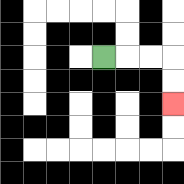{'start': '[4, 2]', 'end': '[7, 4]', 'path_directions': 'R,R,R,D,D', 'path_coordinates': '[[4, 2], [5, 2], [6, 2], [7, 2], [7, 3], [7, 4]]'}